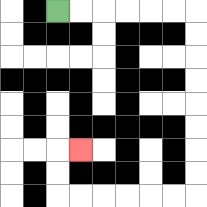{'start': '[2, 0]', 'end': '[3, 6]', 'path_directions': 'R,R,R,R,R,R,D,D,D,D,D,D,D,D,L,L,L,L,L,L,U,U,R', 'path_coordinates': '[[2, 0], [3, 0], [4, 0], [5, 0], [6, 0], [7, 0], [8, 0], [8, 1], [8, 2], [8, 3], [8, 4], [8, 5], [8, 6], [8, 7], [8, 8], [7, 8], [6, 8], [5, 8], [4, 8], [3, 8], [2, 8], [2, 7], [2, 6], [3, 6]]'}